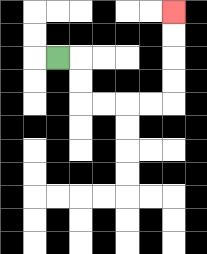{'start': '[2, 2]', 'end': '[7, 0]', 'path_directions': 'R,D,D,R,R,R,R,U,U,U,U', 'path_coordinates': '[[2, 2], [3, 2], [3, 3], [3, 4], [4, 4], [5, 4], [6, 4], [7, 4], [7, 3], [7, 2], [7, 1], [7, 0]]'}